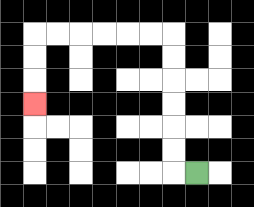{'start': '[8, 7]', 'end': '[1, 4]', 'path_directions': 'L,U,U,U,U,U,U,L,L,L,L,L,L,D,D,D', 'path_coordinates': '[[8, 7], [7, 7], [7, 6], [7, 5], [7, 4], [7, 3], [7, 2], [7, 1], [6, 1], [5, 1], [4, 1], [3, 1], [2, 1], [1, 1], [1, 2], [1, 3], [1, 4]]'}